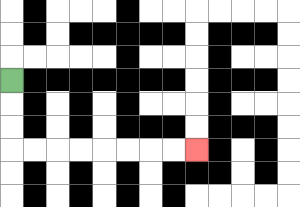{'start': '[0, 3]', 'end': '[8, 6]', 'path_directions': 'D,D,D,R,R,R,R,R,R,R,R', 'path_coordinates': '[[0, 3], [0, 4], [0, 5], [0, 6], [1, 6], [2, 6], [3, 6], [4, 6], [5, 6], [6, 6], [7, 6], [8, 6]]'}